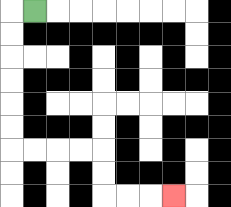{'start': '[1, 0]', 'end': '[7, 8]', 'path_directions': 'L,D,D,D,D,D,D,R,R,R,R,D,D,R,R,R', 'path_coordinates': '[[1, 0], [0, 0], [0, 1], [0, 2], [0, 3], [0, 4], [0, 5], [0, 6], [1, 6], [2, 6], [3, 6], [4, 6], [4, 7], [4, 8], [5, 8], [6, 8], [7, 8]]'}